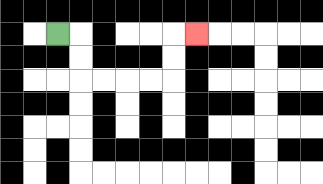{'start': '[2, 1]', 'end': '[8, 1]', 'path_directions': 'R,D,D,R,R,R,R,U,U,R', 'path_coordinates': '[[2, 1], [3, 1], [3, 2], [3, 3], [4, 3], [5, 3], [6, 3], [7, 3], [7, 2], [7, 1], [8, 1]]'}